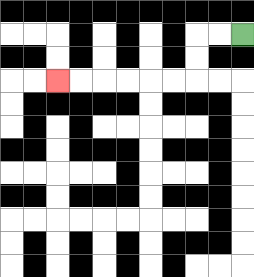{'start': '[10, 1]', 'end': '[2, 3]', 'path_directions': 'L,L,D,D,L,L,L,L,L,L', 'path_coordinates': '[[10, 1], [9, 1], [8, 1], [8, 2], [8, 3], [7, 3], [6, 3], [5, 3], [4, 3], [3, 3], [2, 3]]'}